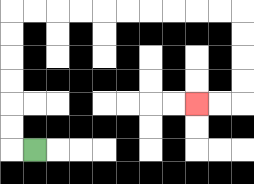{'start': '[1, 6]', 'end': '[8, 4]', 'path_directions': 'L,U,U,U,U,U,U,R,R,R,R,R,R,R,R,R,R,D,D,D,D,L,L', 'path_coordinates': '[[1, 6], [0, 6], [0, 5], [0, 4], [0, 3], [0, 2], [0, 1], [0, 0], [1, 0], [2, 0], [3, 0], [4, 0], [5, 0], [6, 0], [7, 0], [8, 0], [9, 0], [10, 0], [10, 1], [10, 2], [10, 3], [10, 4], [9, 4], [8, 4]]'}